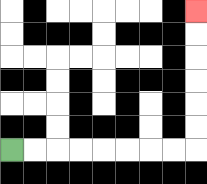{'start': '[0, 6]', 'end': '[8, 0]', 'path_directions': 'R,R,R,R,R,R,R,R,U,U,U,U,U,U', 'path_coordinates': '[[0, 6], [1, 6], [2, 6], [3, 6], [4, 6], [5, 6], [6, 6], [7, 6], [8, 6], [8, 5], [8, 4], [8, 3], [8, 2], [8, 1], [8, 0]]'}